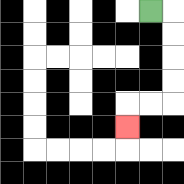{'start': '[6, 0]', 'end': '[5, 5]', 'path_directions': 'R,D,D,D,D,L,L,D', 'path_coordinates': '[[6, 0], [7, 0], [7, 1], [7, 2], [7, 3], [7, 4], [6, 4], [5, 4], [5, 5]]'}